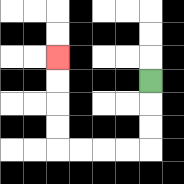{'start': '[6, 3]', 'end': '[2, 2]', 'path_directions': 'D,D,D,L,L,L,L,U,U,U,U', 'path_coordinates': '[[6, 3], [6, 4], [6, 5], [6, 6], [5, 6], [4, 6], [3, 6], [2, 6], [2, 5], [2, 4], [2, 3], [2, 2]]'}